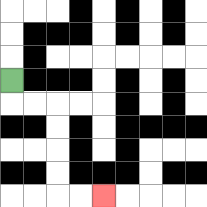{'start': '[0, 3]', 'end': '[4, 8]', 'path_directions': 'D,R,R,D,D,D,D,R,R', 'path_coordinates': '[[0, 3], [0, 4], [1, 4], [2, 4], [2, 5], [2, 6], [2, 7], [2, 8], [3, 8], [4, 8]]'}